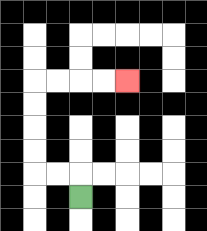{'start': '[3, 8]', 'end': '[5, 3]', 'path_directions': 'U,L,L,U,U,U,U,R,R,R,R', 'path_coordinates': '[[3, 8], [3, 7], [2, 7], [1, 7], [1, 6], [1, 5], [1, 4], [1, 3], [2, 3], [3, 3], [4, 3], [5, 3]]'}